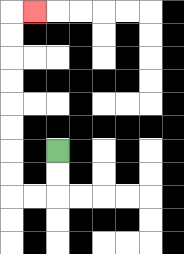{'start': '[2, 6]', 'end': '[1, 0]', 'path_directions': 'D,D,L,L,U,U,U,U,U,U,U,U,R', 'path_coordinates': '[[2, 6], [2, 7], [2, 8], [1, 8], [0, 8], [0, 7], [0, 6], [0, 5], [0, 4], [0, 3], [0, 2], [0, 1], [0, 0], [1, 0]]'}